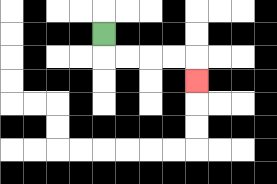{'start': '[4, 1]', 'end': '[8, 3]', 'path_directions': 'D,R,R,R,R,D', 'path_coordinates': '[[4, 1], [4, 2], [5, 2], [6, 2], [7, 2], [8, 2], [8, 3]]'}